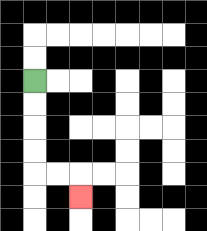{'start': '[1, 3]', 'end': '[3, 8]', 'path_directions': 'D,D,D,D,R,R,D', 'path_coordinates': '[[1, 3], [1, 4], [1, 5], [1, 6], [1, 7], [2, 7], [3, 7], [3, 8]]'}